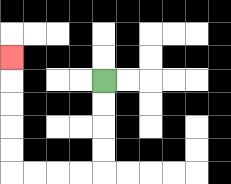{'start': '[4, 3]', 'end': '[0, 2]', 'path_directions': 'D,D,D,D,L,L,L,L,U,U,U,U,U', 'path_coordinates': '[[4, 3], [4, 4], [4, 5], [4, 6], [4, 7], [3, 7], [2, 7], [1, 7], [0, 7], [0, 6], [0, 5], [0, 4], [0, 3], [0, 2]]'}